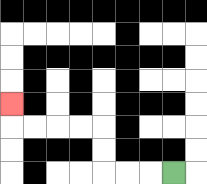{'start': '[7, 7]', 'end': '[0, 4]', 'path_directions': 'L,L,L,U,U,L,L,L,L,U', 'path_coordinates': '[[7, 7], [6, 7], [5, 7], [4, 7], [4, 6], [4, 5], [3, 5], [2, 5], [1, 5], [0, 5], [0, 4]]'}